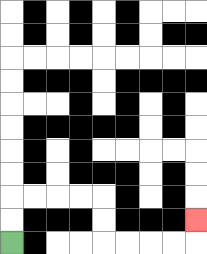{'start': '[0, 10]', 'end': '[8, 9]', 'path_directions': 'U,U,R,R,R,R,D,D,R,R,R,R,U', 'path_coordinates': '[[0, 10], [0, 9], [0, 8], [1, 8], [2, 8], [3, 8], [4, 8], [4, 9], [4, 10], [5, 10], [6, 10], [7, 10], [8, 10], [8, 9]]'}